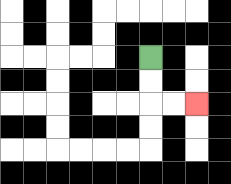{'start': '[6, 2]', 'end': '[8, 4]', 'path_directions': 'D,D,R,R', 'path_coordinates': '[[6, 2], [6, 3], [6, 4], [7, 4], [8, 4]]'}